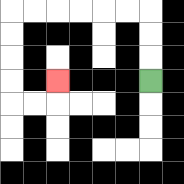{'start': '[6, 3]', 'end': '[2, 3]', 'path_directions': 'U,U,U,L,L,L,L,L,L,D,D,D,D,R,R,U', 'path_coordinates': '[[6, 3], [6, 2], [6, 1], [6, 0], [5, 0], [4, 0], [3, 0], [2, 0], [1, 0], [0, 0], [0, 1], [0, 2], [0, 3], [0, 4], [1, 4], [2, 4], [2, 3]]'}